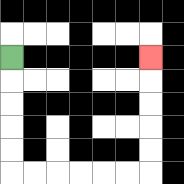{'start': '[0, 2]', 'end': '[6, 2]', 'path_directions': 'D,D,D,D,D,R,R,R,R,R,R,U,U,U,U,U', 'path_coordinates': '[[0, 2], [0, 3], [0, 4], [0, 5], [0, 6], [0, 7], [1, 7], [2, 7], [3, 7], [4, 7], [5, 7], [6, 7], [6, 6], [6, 5], [6, 4], [6, 3], [6, 2]]'}